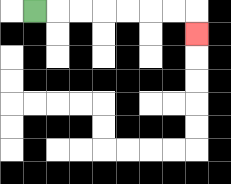{'start': '[1, 0]', 'end': '[8, 1]', 'path_directions': 'R,R,R,R,R,R,R,D', 'path_coordinates': '[[1, 0], [2, 0], [3, 0], [4, 0], [5, 0], [6, 0], [7, 0], [8, 0], [8, 1]]'}